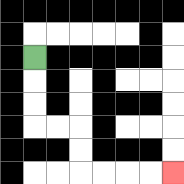{'start': '[1, 2]', 'end': '[7, 7]', 'path_directions': 'D,D,D,R,R,D,D,R,R,R,R', 'path_coordinates': '[[1, 2], [1, 3], [1, 4], [1, 5], [2, 5], [3, 5], [3, 6], [3, 7], [4, 7], [5, 7], [6, 7], [7, 7]]'}